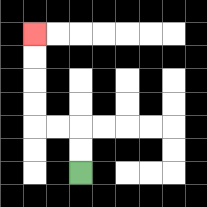{'start': '[3, 7]', 'end': '[1, 1]', 'path_directions': 'U,U,L,L,U,U,U,U', 'path_coordinates': '[[3, 7], [3, 6], [3, 5], [2, 5], [1, 5], [1, 4], [1, 3], [1, 2], [1, 1]]'}